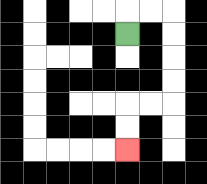{'start': '[5, 1]', 'end': '[5, 6]', 'path_directions': 'U,R,R,D,D,D,D,L,L,D,D', 'path_coordinates': '[[5, 1], [5, 0], [6, 0], [7, 0], [7, 1], [7, 2], [7, 3], [7, 4], [6, 4], [5, 4], [5, 5], [5, 6]]'}